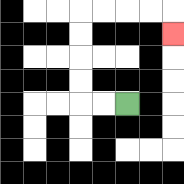{'start': '[5, 4]', 'end': '[7, 1]', 'path_directions': 'L,L,U,U,U,U,R,R,R,R,D', 'path_coordinates': '[[5, 4], [4, 4], [3, 4], [3, 3], [3, 2], [3, 1], [3, 0], [4, 0], [5, 0], [6, 0], [7, 0], [7, 1]]'}